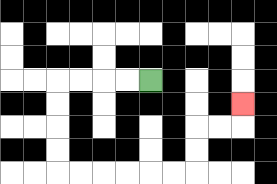{'start': '[6, 3]', 'end': '[10, 4]', 'path_directions': 'L,L,L,L,D,D,D,D,R,R,R,R,R,R,U,U,R,R,U', 'path_coordinates': '[[6, 3], [5, 3], [4, 3], [3, 3], [2, 3], [2, 4], [2, 5], [2, 6], [2, 7], [3, 7], [4, 7], [5, 7], [6, 7], [7, 7], [8, 7], [8, 6], [8, 5], [9, 5], [10, 5], [10, 4]]'}